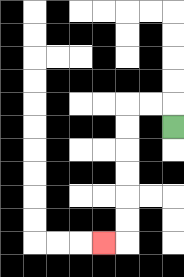{'start': '[7, 5]', 'end': '[4, 10]', 'path_directions': 'U,L,L,D,D,D,D,D,D,L', 'path_coordinates': '[[7, 5], [7, 4], [6, 4], [5, 4], [5, 5], [5, 6], [5, 7], [5, 8], [5, 9], [5, 10], [4, 10]]'}